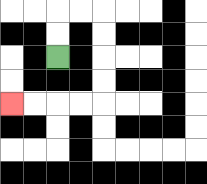{'start': '[2, 2]', 'end': '[0, 4]', 'path_directions': 'U,U,R,R,D,D,D,D,L,L,L,L', 'path_coordinates': '[[2, 2], [2, 1], [2, 0], [3, 0], [4, 0], [4, 1], [4, 2], [4, 3], [4, 4], [3, 4], [2, 4], [1, 4], [0, 4]]'}